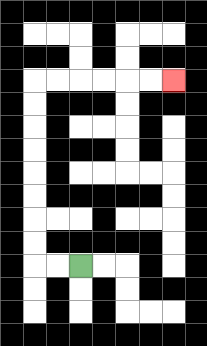{'start': '[3, 11]', 'end': '[7, 3]', 'path_directions': 'L,L,U,U,U,U,U,U,U,U,R,R,R,R,R,R', 'path_coordinates': '[[3, 11], [2, 11], [1, 11], [1, 10], [1, 9], [1, 8], [1, 7], [1, 6], [1, 5], [1, 4], [1, 3], [2, 3], [3, 3], [4, 3], [5, 3], [6, 3], [7, 3]]'}